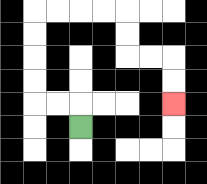{'start': '[3, 5]', 'end': '[7, 4]', 'path_directions': 'U,L,L,U,U,U,U,R,R,R,R,D,D,R,R,D,D', 'path_coordinates': '[[3, 5], [3, 4], [2, 4], [1, 4], [1, 3], [1, 2], [1, 1], [1, 0], [2, 0], [3, 0], [4, 0], [5, 0], [5, 1], [5, 2], [6, 2], [7, 2], [7, 3], [7, 4]]'}